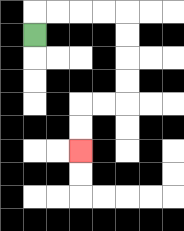{'start': '[1, 1]', 'end': '[3, 6]', 'path_directions': 'U,R,R,R,R,D,D,D,D,L,L,D,D', 'path_coordinates': '[[1, 1], [1, 0], [2, 0], [3, 0], [4, 0], [5, 0], [5, 1], [5, 2], [5, 3], [5, 4], [4, 4], [3, 4], [3, 5], [3, 6]]'}